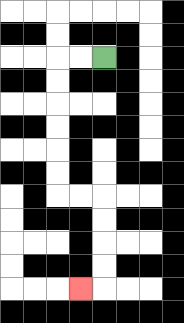{'start': '[4, 2]', 'end': '[3, 12]', 'path_directions': 'L,L,D,D,D,D,D,D,R,R,D,D,D,D,L', 'path_coordinates': '[[4, 2], [3, 2], [2, 2], [2, 3], [2, 4], [2, 5], [2, 6], [2, 7], [2, 8], [3, 8], [4, 8], [4, 9], [4, 10], [4, 11], [4, 12], [3, 12]]'}